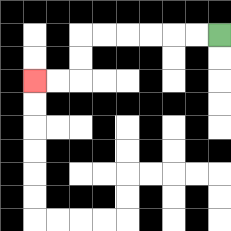{'start': '[9, 1]', 'end': '[1, 3]', 'path_directions': 'L,L,L,L,L,L,D,D,L,L', 'path_coordinates': '[[9, 1], [8, 1], [7, 1], [6, 1], [5, 1], [4, 1], [3, 1], [3, 2], [3, 3], [2, 3], [1, 3]]'}